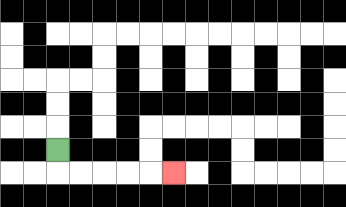{'start': '[2, 6]', 'end': '[7, 7]', 'path_directions': 'D,R,R,R,R,R', 'path_coordinates': '[[2, 6], [2, 7], [3, 7], [4, 7], [5, 7], [6, 7], [7, 7]]'}